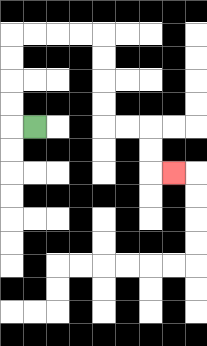{'start': '[1, 5]', 'end': '[7, 7]', 'path_directions': 'L,U,U,U,U,R,R,R,R,D,D,D,D,R,R,D,D,R', 'path_coordinates': '[[1, 5], [0, 5], [0, 4], [0, 3], [0, 2], [0, 1], [1, 1], [2, 1], [3, 1], [4, 1], [4, 2], [4, 3], [4, 4], [4, 5], [5, 5], [6, 5], [6, 6], [6, 7], [7, 7]]'}